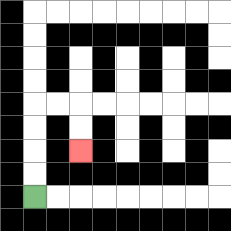{'start': '[1, 8]', 'end': '[3, 6]', 'path_directions': 'U,U,U,U,R,R,D,D', 'path_coordinates': '[[1, 8], [1, 7], [1, 6], [1, 5], [1, 4], [2, 4], [3, 4], [3, 5], [3, 6]]'}